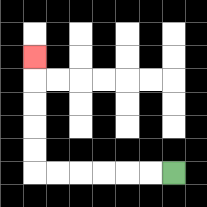{'start': '[7, 7]', 'end': '[1, 2]', 'path_directions': 'L,L,L,L,L,L,U,U,U,U,U', 'path_coordinates': '[[7, 7], [6, 7], [5, 7], [4, 7], [3, 7], [2, 7], [1, 7], [1, 6], [1, 5], [1, 4], [1, 3], [1, 2]]'}